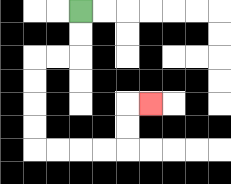{'start': '[3, 0]', 'end': '[6, 4]', 'path_directions': 'D,D,L,L,D,D,D,D,R,R,R,R,U,U,R', 'path_coordinates': '[[3, 0], [3, 1], [3, 2], [2, 2], [1, 2], [1, 3], [1, 4], [1, 5], [1, 6], [2, 6], [3, 6], [4, 6], [5, 6], [5, 5], [5, 4], [6, 4]]'}